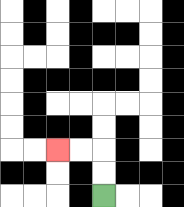{'start': '[4, 8]', 'end': '[2, 6]', 'path_directions': 'U,U,L,L', 'path_coordinates': '[[4, 8], [4, 7], [4, 6], [3, 6], [2, 6]]'}